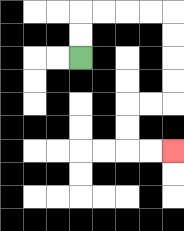{'start': '[3, 2]', 'end': '[7, 6]', 'path_directions': 'U,U,R,R,R,R,D,D,D,D,L,L,D,D,R,R', 'path_coordinates': '[[3, 2], [3, 1], [3, 0], [4, 0], [5, 0], [6, 0], [7, 0], [7, 1], [7, 2], [7, 3], [7, 4], [6, 4], [5, 4], [5, 5], [5, 6], [6, 6], [7, 6]]'}